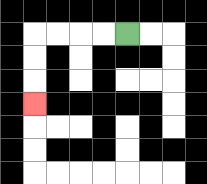{'start': '[5, 1]', 'end': '[1, 4]', 'path_directions': 'L,L,L,L,D,D,D', 'path_coordinates': '[[5, 1], [4, 1], [3, 1], [2, 1], [1, 1], [1, 2], [1, 3], [1, 4]]'}